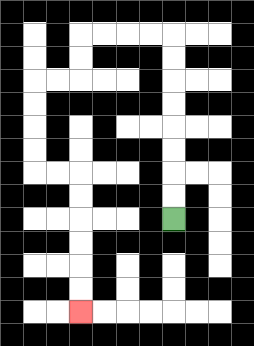{'start': '[7, 9]', 'end': '[3, 13]', 'path_directions': 'U,U,U,U,U,U,U,U,L,L,L,L,D,D,L,L,D,D,D,D,R,R,D,D,D,D,D,D', 'path_coordinates': '[[7, 9], [7, 8], [7, 7], [7, 6], [7, 5], [7, 4], [7, 3], [7, 2], [7, 1], [6, 1], [5, 1], [4, 1], [3, 1], [3, 2], [3, 3], [2, 3], [1, 3], [1, 4], [1, 5], [1, 6], [1, 7], [2, 7], [3, 7], [3, 8], [3, 9], [3, 10], [3, 11], [3, 12], [3, 13]]'}